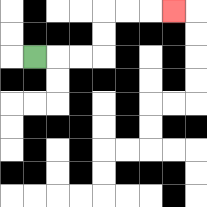{'start': '[1, 2]', 'end': '[7, 0]', 'path_directions': 'R,R,R,U,U,R,R,R', 'path_coordinates': '[[1, 2], [2, 2], [3, 2], [4, 2], [4, 1], [4, 0], [5, 0], [6, 0], [7, 0]]'}